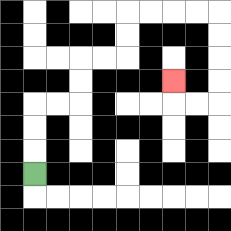{'start': '[1, 7]', 'end': '[7, 3]', 'path_directions': 'U,U,U,R,R,U,U,R,R,U,U,R,R,R,R,D,D,D,D,L,L,U', 'path_coordinates': '[[1, 7], [1, 6], [1, 5], [1, 4], [2, 4], [3, 4], [3, 3], [3, 2], [4, 2], [5, 2], [5, 1], [5, 0], [6, 0], [7, 0], [8, 0], [9, 0], [9, 1], [9, 2], [9, 3], [9, 4], [8, 4], [7, 4], [7, 3]]'}